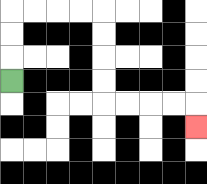{'start': '[0, 3]', 'end': '[8, 5]', 'path_directions': 'U,U,U,R,R,R,R,D,D,D,D,R,R,R,R,D', 'path_coordinates': '[[0, 3], [0, 2], [0, 1], [0, 0], [1, 0], [2, 0], [3, 0], [4, 0], [4, 1], [4, 2], [4, 3], [4, 4], [5, 4], [6, 4], [7, 4], [8, 4], [8, 5]]'}